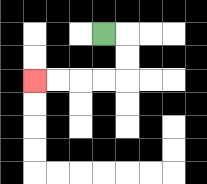{'start': '[4, 1]', 'end': '[1, 3]', 'path_directions': 'R,D,D,L,L,L,L', 'path_coordinates': '[[4, 1], [5, 1], [5, 2], [5, 3], [4, 3], [3, 3], [2, 3], [1, 3]]'}